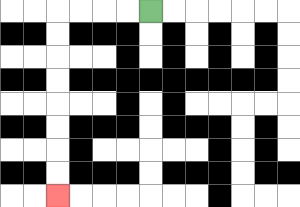{'start': '[6, 0]', 'end': '[2, 8]', 'path_directions': 'L,L,L,L,D,D,D,D,D,D,D,D', 'path_coordinates': '[[6, 0], [5, 0], [4, 0], [3, 0], [2, 0], [2, 1], [2, 2], [2, 3], [2, 4], [2, 5], [2, 6], [2, 7], [2, 8]]'}